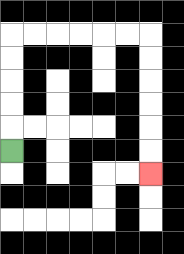{'start': '[0, 6]', 'end': '[6, 7]', 'path_directions': 'U,U,U,U,U,R,R,R,R,R,R,D,D,D,D,D,D', 'path_coordinates': '[[0, 6], [0, 5], [0, 4], [0, 3], [0, 2], [0, 1], [1, 1], [2, 1], [3, 1], [4, 1], [5, 1], [6, 1], [6, 2], [6, 3], [6, 4], [6, 5], [6, 6], [6, 7]]'}